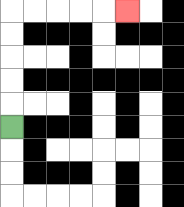{'start': '[0, 5]', 'end': '[5, 0]', 'path_directions': 'U,U,U,U,U,R,R,R,R,R', 'path_coordinates': '[[0, 5], [0, 4], [0, 3], [0, 2], [0, 1], [0, 0], [1, 0], [2, 0], [3, 0], [4, 0], [5, 0]]'}